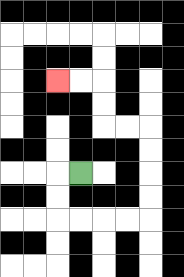{'start': '[3, 7]', 'end': '[2, 3]', 'path_directions': 'L,D,D,R,R,R,R,U,U,U,U,L,L,U,U,L,L', 'path_coordinates': '[[3, 7], [2, 7], [2, 8], [2, 9], [3, 9], [4, 9], [5, 9], [6, 9], [6, 8], [6, 7], [6, 6], [6, 5], [5, 5], [4, 5], [4, 4], [4, 3], [3, 3], [2, 3]]'}